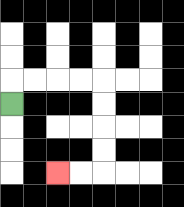{'start': '[0, 4]', 'end': '[2, 7]', 'path_directions': 'U,R,R,R,R,D,D,D,D,L,L', 'path_coordinates': '[[0, 4], [0, 3], [1, 3], [2, 3], [3, 3], [4, 3], [4, 4], [4, 5], [4, 6], [4, 7], [3, 7], [2, 7]]'}